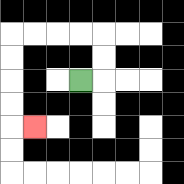{'start': '[3, 3]', 'end': '[1, 5]', 'path_directions': 'R,U,U,L,L,L,L,D,D,D,D,R', 'path_coordinates': '[[3, 3], [4, 3], [4, 2], [4, 1], [3, 1], [2, 1], [1, 1], [0, 1], [0, 2], [0, 3], [0, 4], [0, 5], [1, 5]]'}